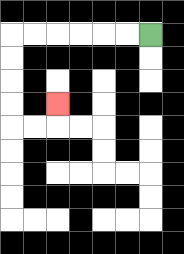{'start': '[6, 1]', 'end': '[2, 4]', 'path_directions': 'L,L,L,L,L,L,D,D,D,D,R,R,U', 'path_coordinates': '[[6, 1], [5, 1], [4, 1], [3, 1], [2, 1], [1, 1], [0, 1], [0, 2], [0, 3], [0, 4], [0, 5], [1, 5], [2, 5], [2, 4]]'}